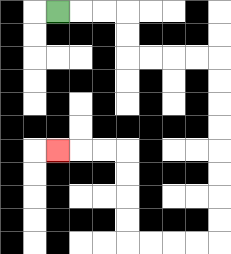{'start': '[2, 0]', 'end': '[2, 6]', 'path_directions': 'R,R,R,D,D,R,R,R,R,D,D,D,D,D,D,D,D,L,L,L,L,U,U,U,U,L,L,L', 'path_coordinates': '[[2, 0], [3, 0], [4, 0], [5, 0], [5, 1], [5, 2], [6, 2], [7, 2], [8, 2], [9, 2], [9, 3], [9, 4], [9, 5], [9, 6], [9, 7], [9, 8], [9, 9], [9, 10], [8, 10], [7, 10], [6, 10], [5, 10], [5, 9], [5, 8], [5, 7], [5, 6], [4, 6], [3, 6], [2, 6]]'}